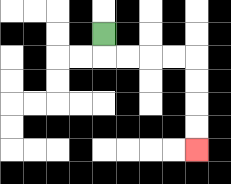{'start': '[4, 1]', 'end': '[8, 6]', 'path_directions': 'D,R,R,R,R,D,D,D,D', 'path_coordinates': '[[4, 1], [4, 2], [5, 2], [6, 2], [7, 2], [8, 2], [8, 3], [8, 4], [8, 5], [8, 6]]'}